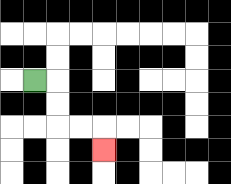{'start': '[1, 3]', 'end': '[4, 6]', 'path_directions': 'R,D,D,R,R,D', 'path_coordinates': '[[1, 3], [2, 3], [2, 4], [2, 5], [3, 5], [4, 5], [4, 6]]'}